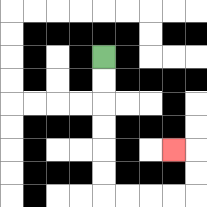{'start': '[4, 2]', 'end': '[7, 6]', 'path_directions': 'D,D,D,D,D,D,R,R,R,R,U,U,L', 'path_coordinates': '[[4, 2], [4, 3], [4, 4], [4, 5], [4, 6], [4, 7], [4, 8], [5, 8], [6, 8], [7, 8], [8, 8], [8, 7], [8, 6], [7, 6]]'}